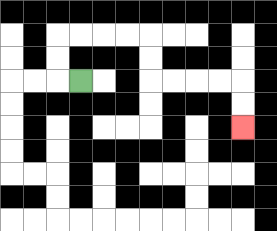{'start': '[3, 3]', 'end': '[10, 5]', 'path_directions': 'L,U,U,R,R,R,R,D,D,R,R,R,R,D,D', 'path_coordinates': '[[3, 3], [2, 3], [2, 2], [2, 1], [3, 1], [4, 1], [5, 1], [6, 1], [6, 2], [6, 3], [7, 3], [8, 3], [9, 3], [10, 3], [10, 4], [10, 5]]'}